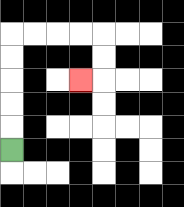{'start': '[0, 6]', 'end': '[3, 3]', 'path_directions': 'U,U,U,U,U,R,R,R,R,D,D,L', 'path_coordinates': '[[0, 6], [0, 5], [0, 4], [0, 3], [0, 2], [0, 1], [1, 1], [2, 1], [3, 1], [4, 1], [4, 2], [4, 3], [3, 3]]'}